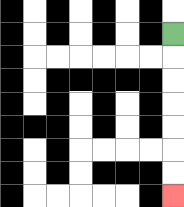{'start': '[7, 1]', 'end': '[7, 8]', 'path_directions': 'D,D,D,D,D,D,D', 'path_coordinates': '[[7, 1], [7, 2], [7, 3], [7, 4], [7, 5], [7, 6], [7, 7], [7, 8]]'}